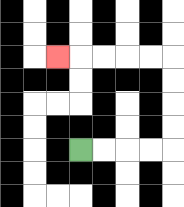{'start': '[3, 6]', 'end': '[2, 2]', 'path_directions': 'R,R,R,R,U,U,U,U,L,L,L,L,L', 'path_coordinates': '[[3, 6], [4, 6], [5, 6], [6, 6], [7, 6], [7, 5], [7, 4], [7, 3], [7, 2], [6, 2], [5, 2], [4, 2], [3, 2], [2, 2]]'}